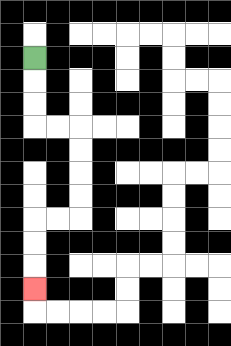{'start': '[1, 2]', 'end': '[1, 12]', 'path_directions': 'D,D,D,R,R,D,D,D,D,L,L,D,D,D', 'path_coordinates': '[[1, 2], [1, 3], [1, 4], [1, 5], [2, 5], [3, 5], [3, 6], [3, 7], [3, 8], [3, 9], [2, 9], [1, 9], [1, 10], [1, 11], [1, 12]]'}